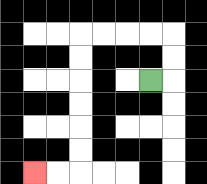{'start': '[6, 3]', 'end': '[1, 7]', 'path_directions': 'R,U,U,L,L,L,L,D,D,D,D,D,D,L,L', 'path_coordinates': '[[6, 3], [7, 3], [7, 2], [7, 1], [6, 1], [5, 1], [4, 1], [3, 1], [3, 2], [3, 3], [3, 4], [3, 5], [3, 6], [3, 7], [2, 7], [1, 7]]'}